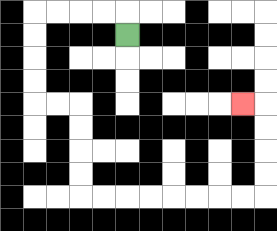{'start': '[5, 1]', 'end': '[10, 4]', 'path_directions': 'U,L,L,L,L,D,D,D,D,R,R,D,D,D,D,R,R,R,R,R,R,R,R,U,U,U,U,L', 'path_coordinates': '[[5, 1], [5, 0], [4, 0], [3, 0], [2, 0], [1, 0], [1, 1], [1, 2], [1, 3], [1, 4], [2, 4], [3, 4], [3, 5], [3, 6], [3, 7], [3, 8], [4, 8], [5, 8], [6, 8], [7, 8], [8, 8], [9, 8], [10, 8], [11, 8], [11, 7], [11, 6], [11, 5], [11, 4], [10, 4]]'}